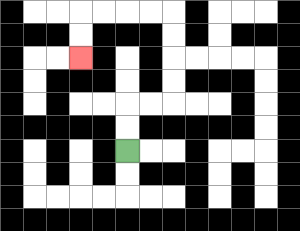{'start': '[5, 6]', 'end': '[3, 2]', 'path_directions': 'U,U,R,R,U,U,U,U,L,L,L,L,D,D', 'path_coordinates': '[[5, 6], [5, 5], [5, 4], [6, 4], [7, 4], [7, 3], [7, 2], [7, 1], [7, 0], [6, 0], [5, 0], [4, 0], [3, 0], [3, 1], [3, 2]]'}